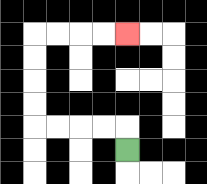{'start': '[5, 6]', 'end': '[5, 1]', 'path_directions': 'U,L,L,L,L,U,U,U,U,R,R,R,R', 'path_coordinates': '[[5, 6], [5, 5], [4, 5], [3, 5], [2, 5], [1, 5], [1, 4], [1, 3], [1, 2], [1, 1], [2, 1], [3, 1], [4, 1], [5, 1]]'}